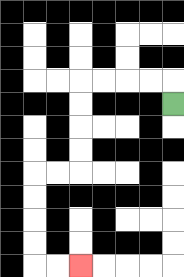{'start': '[7, 4]', 'end': '[3, 11]', 'path_directions': 'U,L,L,L,L,D,D,D,D,L,L,D,D,D,D,R,R', 'path_coordinates': '[[7, 4], [7, 3], [6, 3], [5, 3], [4, 3], [3, 3], [3, 4], [3, 5], [3, 6], [3, 7], [2, 7], [1, 7], [1, 8], [1, 9], [1, 10], [1, 11], [2, 11], [3, 11]]'}